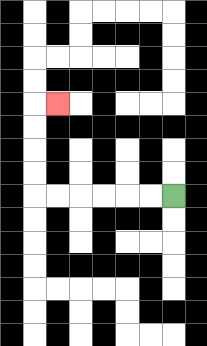{'start': '[7, 8]', 'end': '[2, 4]', 'path_directions': 'L,L,L,L,L,L,U,U,U,U,R', 'path_coordinates': '[[7, 8], [6, 8], [5, 8], [4, 8], [3, 8], [2, 8], [1, 8], [1, 7], [1, 6], [1, 5], [1, 4], [2, 4]]'}